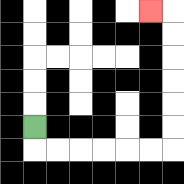{'start': '[1, 5]', 'end': '[6, 0]', 'path_directions': 'D,R,R,R,R,R,R,U,U,U,U,U,U,L', 'path_coordinates': '[[1, 5], [1, 6], [2, 6], [3, 6], [4, 6], [5, 6], [6, 6], [7, 6], [7, 5], [7, 4], [7, 3], [7, 2], [7, 1], [7, 0], [6, 0]]'}